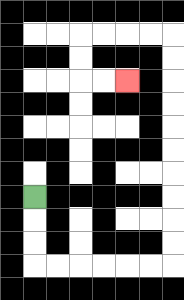{'start': '[1, 8]', 'end': '[5, 3]', 'path_directions': 'D,D,D,R,R,R,R,R,R,U,U,U,U,U,U,U,U,U,U,L,L,L,L,D,D,R,R', 'path_coordinates': '[[1, 8], [1, 9], [1, 10], [1, 11], [2, 11], [3, 11], [4, 11], [5, 11], [6, 11], [7, 11], [7, 10], [7, 9], [7, 8], [7, 7], [7, 6], [7, 5], [7, 4], [7, 3], [7, 2], [7, 1], [6, 1], [5, 1], [4, 1], [3, 1], [3, 2], [3, 3], [4, 3], [5, 3]]'}